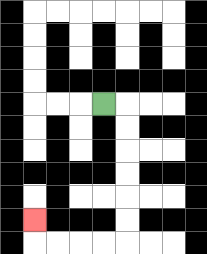{'start': '[4, 4]', 'end': '[1, 9]', 'path_directions': 'R,D,D,D,D,D,D,L,L,L,L,U', 'path_coordinates': '[[4, 4], [5, 4], [5, 5], [5, 6], [5, 7], [5, 8], [5, 9], [5, 10], [4, 10], [3, 10], [2, 10], [1, 10], [1, 9]]'}